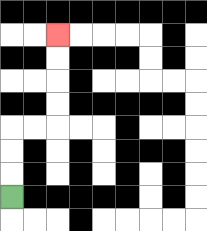{'start': '[0, 8]', 'end': '[2, 1]', 'path_directions': 'U,U,U,R,R,U,U,U,U', 'path_coordinates': '[[0, 8], [0, 7], [0, 6], [0, 5], [1, 5], [2, 5], [2, 4], [2, 3], [2, 2], [2, 1]]'}